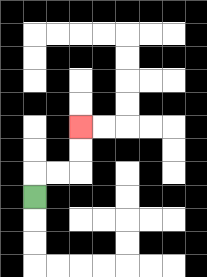{'start': '[1, 8]', 'end': '[3, 5]', 'path_directions': 'U,R,R,U,U', 'path_coordinates': '[[1, 8], [1, 7], [2, 7], [3, 7], [3, 6], [3, 5]]'}